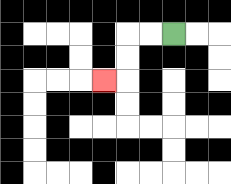{'start': '[7, 1]', 'end': '[4, 3]', 'path_directions': 'L,L,D,D,L', 'path_coordinates': '[[7, 1], [6, 1], [5, 1], [5, 2], [5, 3], [4, 3]]'}